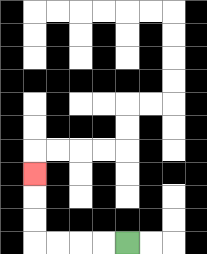{'start': '[5, 10]', 'end': '[1, 7]', 'path_directions': 'L,L,L,L,U,U,U', 'path_coordinates': '[[5, 10], [4, 10], [3, 10], [2, 10], [1, 10], [1, 9], [1, 8], [1, 7]]'}